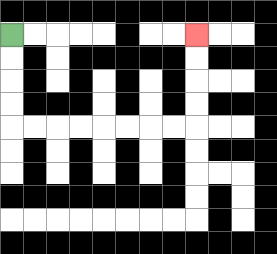{'start': '[0, 1]', 'end': '[8, 1]', 'path_directions': 'D,D,D,D,R,R,R,R,R,R,R,R,U,U,U,U', 'path_coordinates': '[[0, 1], [0, 2], [0, 3], [0, 4], [0, 5], [1, 5], [2, 5], [3, 5], [4, 5], [5, 5], [6, 5], [7, 5], [8, 5], [8, 4], [8, 3], [8, 2], [8, 1]]'}